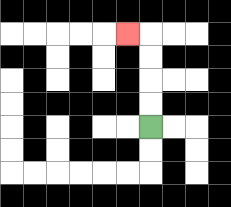{'start': '[6, 5]', 'end': '[5, 1]', 'path_directions': 'U,U,U,U,L', 'path_coordinates': '[[6, 5], [6, 4], [6, 3], [6, 2], [6, 1], [5, 1]]'}